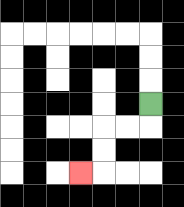{'start': '[6, 4]', 'end': '[3, 7]', 'path_directions': 'D,L,L,D,D,L', 'path_coordinates': '[[6, 4], [6, 5], [5, 5], [4, 5], [4, 6], [4, 7], [3, 7]]'}